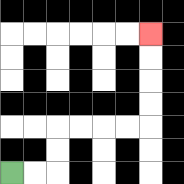{'start': '[0, 7]', 'end': '[6, 1]', 'path_directions': 'R,R,U,U,R,R,R,R,U,U,U,U', 'path_coordinates': '[[0, 7], [1, 7], [2, 7], [2, 6], [2, 5], [3, 5], [4, 5], [5, 5], [6, 5], [6, 4], [6, 3], [6, 2], [6, 1]]'}